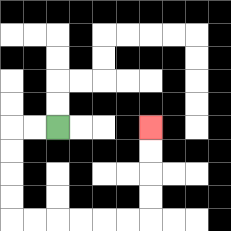{'start': '[2, 5]', 'end': '[6, 5]', 'path_directions': 'L,L,D,D,D,D,R,R,R,R,R,R,U,U,U,U', 'path_coordinates': '[[2, 5], [1, 5], [0, 5], [0, 6], [0, 7], [0, 8], [0, 9], [1, 9], [2, 9], [3, 9], [4, 9], [5, 9], [6, 9], [6, 8], [6, 7], [6, 6], [6, 5]]'}